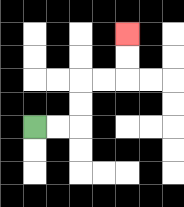{'start': '[1, 5]', 'end': '[5, 1]', 'path_directions': 'R,R,U,U,R,R,U,U', 'path_coordinates': '[[1, 5], [2, 5], [3, 5], [3, 4], [3, 3], [4, 3], [5, 3], [5, 2], [5, 1]]'}